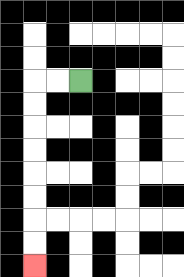{'start': '[3, 3]', 'end': '[1, 11]', 'path_directions': 'L,L,D,D,D,D,D,D,D,D', 'path_coordinates': '[[3, 3], [2, 3], [1, 3], [1, 4], [1, 5], [1, 6], [1, 7], [1, 8], [1, 9], [1, 10], [1, 11]]'}